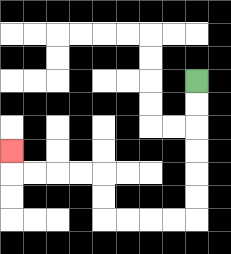{'start': '[8, 3]', 'end': '[0, 6]', 'path_directions': 'D,D,D,D,D,D,L,L,L,L,U,U,L,L,L,L,U', 'path_coordinates': '[[8, 3], [8, 4], [8, 5], [8, 6], [8, 7], [8, 8], [8, 9], [7, 9], [6, 9], [5, 9], [4, 9], [4, 8], [4, 7], [3, 7], [2, 7], [1, 7], [0, 7], [0, 6]]'}